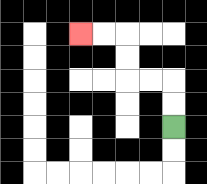{'start': '[7, 5]', 'end': '[3, 1]', 'path_directions': 'U,U,L,L,U,U,L,L', 'path_coordinates': '[[7, 5], [7, 4], [7, 3], [6, 3], [5, 3], [5, 2], [5, 1], [4, 1], [3, 1]]'}